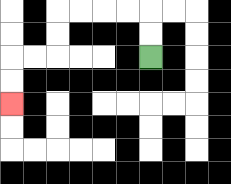{'start': '[6, 2]', 'end': '[0, 4]', 'path_directions': 'U,U,L,L,L,L,D,D,L,L,D,D', 'path_coordinates': '[[6, 2], [6, 1], [6, 0], [5, 0], [4, 0], [3, 0], [2, 0], [2, 1], [2, 2], [1, 2], [0, 2], [0, 3], [0, 4]]'}